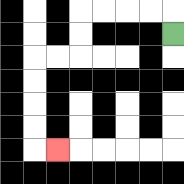{'start': '[7, 1]', 'end': '[2, 6]', 'path_directions': 'U,L,L,L,L,D,D,L,L,D,D,D,D,R', 'path_coordinates': '[[7, 1], [7, 0], [6, 0], [5, 0], [4, 0], [3, 0], [3, 1], [3, 2], [2, 2], [1, 2], [1, 3], [1, 4], [1, 5], [1, 6], [2, 6]]'}